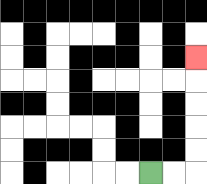{'start': '[6, 7]', 'end': '[8, 2]', 'path_directions': 'R,R,U,U,U,U,U', 'path_coordinates': '[[6, 7], [7, 7], [8, 7], [8, 6], [8, 5], [8, 4], [8, 3], [8, 2]]'}